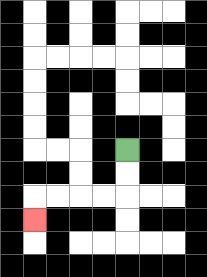{'start': '[5, 6]', 'end': '[1, 9]', 'path_directions': 'D,D,L,L,L,L,D', 'path_coordinates': '[[5, 6], [5, 7], [5, 8], [4, 8], [3, 8], [2, 8], [1, 8], [1, 9]]'}